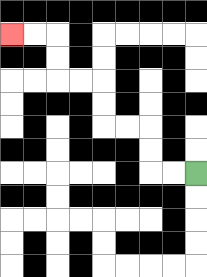{'start': '[8, 7]', 'end': '[0, 1]', 'path_directions': 'L,L,U,U,L,L,U,U,L,L,U,U,L,L', 'path_coordinates': '[[8, 7], [7, 7], [6, 7], [6, 6], [6, 5], [5, 5], [4, 5], [4, 4], [4, 3], [3, 3], [2, 3], [2, 2], [2, 1], [1, 1], [0, 1]]'}